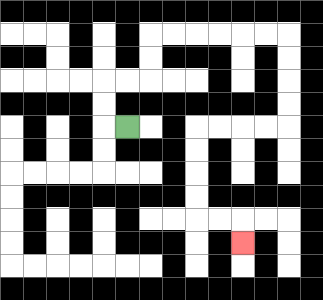{'start': '[5, 5]', 'end': '[10, 10]', 'path_directions': 'L,U,U,R,R,U,U,R,R,R,R,R,R,D,D,D,D,L,L,L,L,D,D,D,D,R,R,D', 'path_coordinates': '[[5, 5], [4, 5], [4, 4], [4, 3], [5, 3], [6, 3], [6, 2], [6, 1], [7, 1], [8, 1], [9, 1], [10, 1], [11, 1], [12, 1], [12, 2], [12, 3], [12, 4], [12, 5], [11, 5], [10, 5], [9, 5], [8, 5], [8, 6], [8, 7], [8, 8], [8, 9], [9, 9], [10, 9], [10, 10]]'}